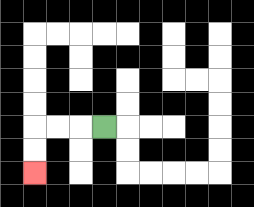{'start': '[4, 5]', 'end': '[1, 7]', 'path_directions': 'L,L,L,D,D', 'path_coordinates': '[[4, 5], [3, 5], [2, 5], [1, 5], [1, 6], [1, 7]]'}